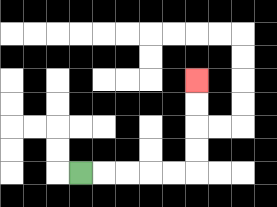{'start': '[3, 7]', 'end': '[8, 3]', 'path_directions': 'R,R,R,R,R,U,U,U,U', 'path_coordinates': '[[3, 7], [4, 7], [5, 7], [6, 7], [7, 7], [8, 7], [8, 6], [8, 5], [8, 4], [8, 3]]'}